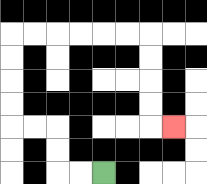{'start': '[4, 7]', 'end': '[7, 5]', 'path_directions': 'L,L,U,U,L,L,U,U,U,U,R,R,R,R,R,R,D,D,D,D,R', 'path_coordinates': '[[4, 7], [3, 7], [2, 7], [2, 6], [2, 5], [1, 5], [0, 5], [0, 4], [0, 3], [0, 2], [0, 1], [1, 1], [2, 1], [3, 1], [4, 1], [5, 1], [6, 1], [6, 2], [6, 3], [6, 4], [6, 5], [7, 5]]'}